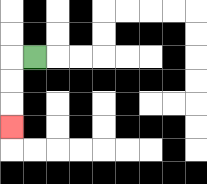{'start': '[1, 2]', 'end': '[0, 5]', 'path_directions': 'L,D,D,D', 'path_coordinates': '[[1, 2], [0, 2], [0, 3], [0, 4], [0, 5]]'}